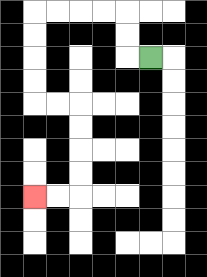{'start': '[6, 2]', 'end': '[1, 8]', 'path_directions': 'L,U,U,L,L,L,L,D,D,D,D,R,R,D,D,D,D,L,L', 'path_coordinates': '[[6, 2], [5, 2], [5, 1], [5, 0], [4, 0], [3, 0], [2, 0], [1, 0], [1, 1], [1, 2], [1, 3], [1, 4], [2, 4], [3, 4], [3, 5], [3, 6], [3, 7], [3, 8], [2, 8], [1, 8]]'}